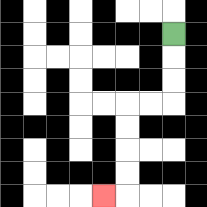{'start': '[7, 1]', 'end': '[4, 8]', 'path_directions': 'D,D,D,L,L,D,D,D,D,L', 'path_coordinates': '[[7, 1], [7, 2], [7, 3], [7, 4], [6, 4], [5, 4], [5, 5], [5, 6], [5, 7], [5, 8], [4, 8]]'}